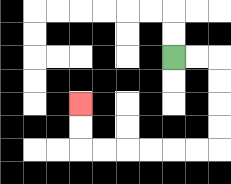{'start': '[7, 2]', 'end': '[3, 4]', 'path_directions': 'R,R,D,D,D,D,L,L,L,L,L,L,U,U', 'path_coordinates': '[[7, 2], [8, 2], [9, 2], [9, 3], [9, 4], [9, 5], [9, 6], [8, 6], [7, 6], [6, 6], [5, 6], [4, 6], [3, 6], [3, 5], [3, 4]]'}